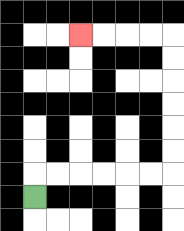{'start': '[1, 8]', 'end': '[3, 1]', 'path_directions': 'U,R,R,R,R,R,R,U,U,U,U,U,U,L,L,L,L', 'path_coordinates': '[[1, 8], [1, 7], [2, 7], [3, 7], [4, 7], [5, 7], [6, 7], [7, 7], [7, 6], [7, 5], [7, 4], [7, 3], [7, 2], [7, 1], [6, 1], [5, 1], [4, 1], [3, 1]]'}